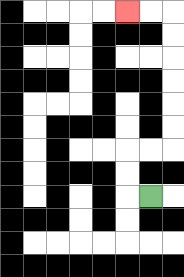{'start': '[6, 8]', 'end': '[5, 0]', 'path_directions': 'L,U,U,R,R,U,U,U,U,U,U,L,L', 'path_coordinates': '[[6, 8], [5, 8], [5, 7], [5, 6], [6, 6], [7, 6], [7, 5], [7, 4], [7, 3], [7, 2], [7, 1], [7, 0], [6, 0], [5, 0]]'}